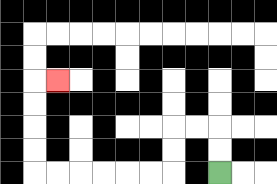{'start': '[9, 7]', 'end': '[2, 3]', 'path_directions': 'U,U,L,L,D,D,L,L,L,L,L,L,U,U,U,U,R', 'path_coordinates': '[[9, 7], [9, 6], [9, 5], [8, 5], [7, 5], [7, 6], [7, 7], [6, 7], [5, 7], [4, 7], [3, 7], [2, 7], [1, 7], [1, 6], [1, 5], [1, 4], [1, 3], [2, 3]]'}